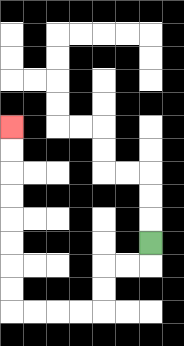{'start': '[6, 10]', 'end': '[0, 5]', 'path_directions': 'D,L,L,D,D,L,L,L,L,U,U,U,U,U,U,U,U', 'path_coordinates': '[[6, 10], [6, 11], [5, 11], [4, 11], [4, 12], [4, 13], [3, 13], [2, 13], [1, 13], [0, 13], [0, 12], [0, 11], [0, 10], [0, 9], [0, 8], [0, 7], [0, 6], [0, 5]]'}